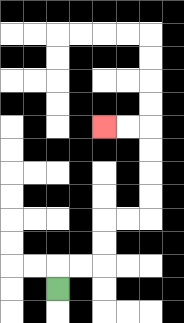{'start': '[2, 12]', 'end': '[4, 5]', 'path_directions': 'U,R,R,U,U,R,R,U,U,U,U,L,L', 'path_coordinates': '[[2, 12], [2, 11], [3, 11], [4, 11], [4, 10], [4, 9], [5, 9], [6, 9], [6, 8], [6, 7], [6, 6], [6, 5], [5, 5], [4, 5]]'}